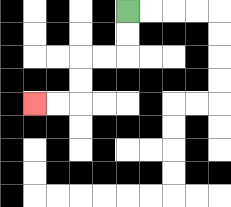{'start': '[5, 0]', 'end': '[1, 4]', 'path_directions': 'D,D,L,L,D,D,L,L', 'path_coordinates': '[[5, 0], [5, 1], [5, 2], [4, 2], [3, 2], [3, 3], [3, 4], [2, 4], [1, 4]]'}